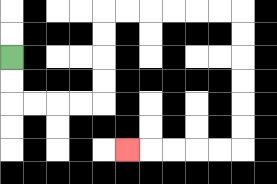{'start': '[0, 2]', 'end': '[5, 6]', 'path_directions': 'D,D,R,R,R,R,U,U,U,U,R,R,R,R,R,R,D,D,D,D,D,D,L,L,L,L,L', 'path_coordinates': '[[0, 2], [0, 3], [0, 4], [1, 4], [2, 4], [3, 4], [4, 4], [4, 3], [4, 2], [4, 1], [4, 0], [5, 0], [6, 0], [7, 0], [8, 0], [9, 0], [10, 0], [10, 1], [10, 2], [10, 3], [10, 4], [10, 5], [10, 6], [9, 6], [8, 6], [7, 6], [6, 6], [5, 6]]'}